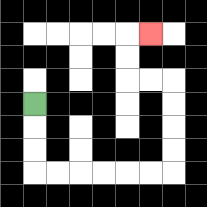{'start': '[1, 4]', 'end': '[6, 1]', 'path_directions': 'D,D,D,R,R,R,R,R,R,U,U,U,U,L,L,U,U,R', 'path_coordinates': '[[1, 4], [1, 5], [1, 6], [1, 7], [2, 7], [3, 7], [4, 7], [5, 7], [6, 7], [7, 7], [7, 6], [7, 5], [7, 4], [7, 3], [6, 3], [5, 3], [5, 2], [5, 1], [6, 1]]'}